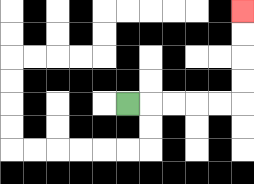{'start': '[5, 4]', 'end': '[10, 0]', 'path_directions': 'R,R,R,R,R,U,U,U,U', 'path_coordinates': '[[5, 4], [6, 4], [7, 4], [8, 4], [9, 4], [10, 4], [10, 3], [10, 2], [10, 1], [10, 0]]'}